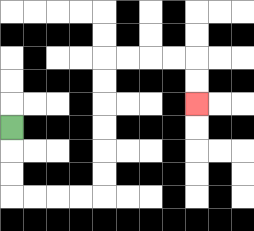{'start': '[0, 5]', 'end': '[8, 4]', 'path_directions': 'D,D,D,R,R,R,R,U,U,U,U,U,U,R,R,R,R,D,D', 'path_coordinates': '[[0, 5], [0, 6], [0, 7], [0, 8], [1, 8], [2, 8], [3, 8], [4, 8], [4, 7], [4, 6], [4, 5], [4, 4], [4, 3], [4, 2], [5, 2], [6, 2], [7, 2], [8, 2], [8, 3], [8, 4]]'}